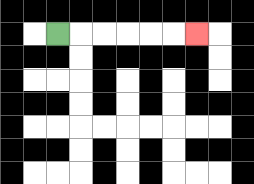{'start': '[2, 1]', 'end': '[8, 1]', 'path_directions': 'R,R,R,R,R,R', 'path_coordinates': '[[2, 1], [3, 1], [4, 1], [5, 1], [6, 1], [7, 1], [8, 1]]'}